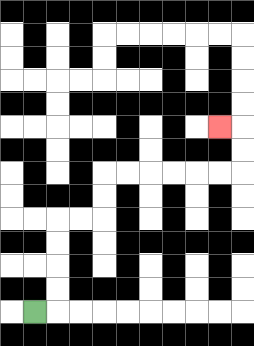{'start': '[1, 13]', 'end': '[9, 5]', 'path_directions': 'R,U,U,U,U,R,R,U,U,R,R,R,R,R,R,U,U,L', 'path_coordinates': '[[1, 13], [2, 13], [2, 12], [2, 11], [2, 10], [2, 9], [3, 9], [4, 9], [4, 8], [4, 7], [5, 7], [6, 7], [7, 7], [8, 7], [9, 7], [10, 7], [10, 6], [10, 5], [9, 5]]'}